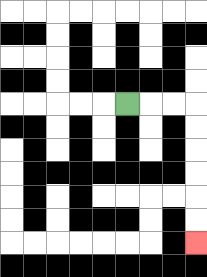{'start': '[5, 4]', 'end': '[8, 10]', 'path_directions': 'R,R,R,D,D,D,D,D,D', 'path_coordinates': '[[5, 4], [6, 4], [7, 4], [8, 4], [8, 5], [8, 6], [8, 7], [8, 8], [8, 9], [8, 10]]'}